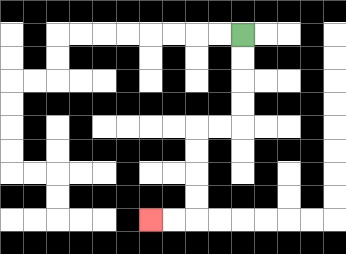{'start': '[10, 1]', 'end': '[6, 9]', 'path_directions': 'D,D,D,D,L,L,D,D,D,D,L,L', 'path_coordinates': '[[10, 1], [10, 2], [10, 3], [10, 4], [10, 5], [9, 5], [8, 5], [8, 6], [8, 7], [8, 8], [8, 9], [7, 9], [6, 9]]'}